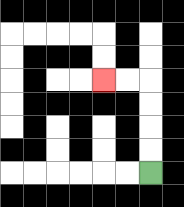{'start': '[6, 7]', 'end': '[4, 3]', 'path_directions': 'U,U,U,U,L,L', 'path_coordinates': '[[6, 7], [6, 6], [6, 5], [6, 4], [6, 3], [5, 3], [4, 3]]'}